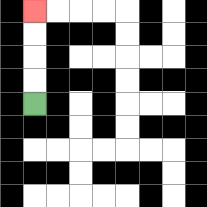{'start': '[1, 4]', 'end': '[1, 0]', 'path_directions': 'U,U,U,U', 'path_coordinates': '[[1, 4], [1, 3], [1, 2], [1, 1], [1, 0]]'}